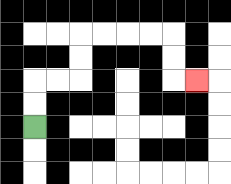{'start': '[1, 5]', 'end': '[8, 3]', 'path_directions': 'U,U,R,R,U,U,R,R,R,R,D,D,R', 'path_coordinates': '[[1, 5], [1, 4], [1, 3], [2, 3], [3, 3], [3, 2], [3, 1], [4, 1], [5, 1], [6, 1], [7, 1], [7, 2], [7, 3], [8, 3]]'}